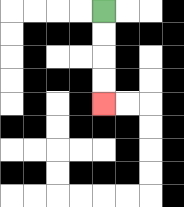{'start': '[4, 0]', 'end': '[4, 4]', 'path_directions': 'D,D,D,D', 'path_coordinates': '[[4, 0], [4, 1], [4, 2], [4, 3], [4, 4]]'}